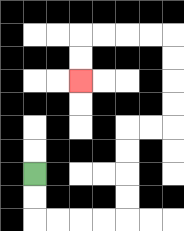{'start': '[1, 7]', 'end': '[3, 3]', 'path_directions': 'D,D,R,R,R,R,U,U,U,U,R,R,U,U,U,U,L,L,L,L,D,D', 'path_coordinates': '[[1, 7], [1, 8], [1, 9], [2, 9], [3, 9], [4, 9], [5, 9], [5, 8], [5, 7], [5, 6], [5, 5], [6, 5], [7, 5], [7, 4], [7, 3], [7, 2], [7, 1], [6, 1], [5, 1], [4, 1], [3, 1], [3, 2], [3, 3]]'}